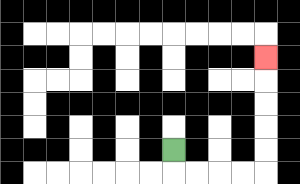{'start': '[7, 6]', 'end': '[11, 2]', 'path_directions': 'D,R,R,R,R,U,U,U,U,U', 'path_coordinates': '[[7, 6], [7, 7], [8, 7], [9, 7], [10, 7], [11, 7], [11, 6], [11, 5], [11, 4], [11, 3], [11, 2]]'}